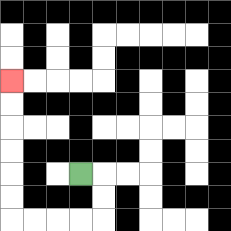{'start': '[3, 7]', 'end': '[0, 3]', 'path_directions': 'R,D,D,L,L,L,L,U,U,U,U,U,U', 'path_coordinates': '[[3, 7], [4, 7], [4, 8], [4, 9], [3, 9], [2, 9], [1, 9], [0, 9], [0, 8], [0, 7], [0, 6], [0, 5], [0, 4], [0, 3]]'}